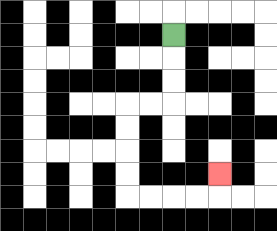{'start': '[7, 1]', 'end': '[9, 7]', 'path_directions': 'D,D,D,L,L,D,D,D,D,R,R,R,R,U', 'path_coordinates': '[[7, 1], [7, 2], [7, 3], [7, 4], [6, 4], [5, 4], [5, 5], [5, 6], [5, 7], [5, 8], [6, 8], [7, 8], [8, 8], [9, 8], [9, 7]]'}